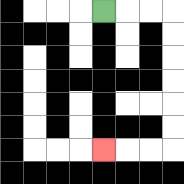{'start': '[4, 0]', 'end': '[4, 6]', 'path_directions': 'R,R,R,D,D,D,D,D,D,L,L,L', 'path_coordinates': '[[4, 0], [5, 0], [6, 0], [7, 0], [7, 1], [7, 2], [7, 3], [7, 4], [7, 5], [7, 6], [6, 6], [5, 6], [4, 6]]'}